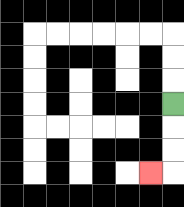{'start': '[7, 4]', 'end': '[6, 7]', 'path_directions': 'D,D,D,L', 'path_coordinates': '[[7, 4], [7, 5], [7, 6], [7, 7], [6, 7]]'}